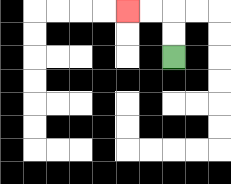{'start': '[7, 2]', 'end': '[5, 0]', 'path_directions': 'U,U,L,L', 'path_coordinates': '[[7, 2], [7, 1], [7, 0], [6, 0], [5, 0]]'}